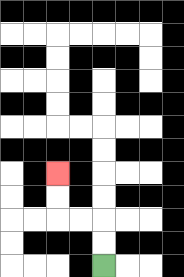{'start': '[4, 11]', 'end': '[2, 7]', 'path_directions': 'U,U,L,L,U,U', 'path_coordinates': '[[4, 11], [4, 10], [4, 9], [3, 9], [2, 9], [2, 8], [2, 7]]'}